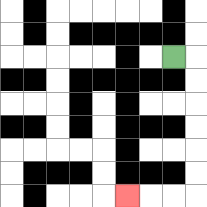{'start': '[7, 2]', 'end': '[5, 8]', 'path_directions': 'R,D,D,D,D,D,D,L,L,L', 'path_coordinates': '[[7, 2], [8, 2], [8, 3], [8, 4], [8, 5], [8, 6], [8, 7], [8, 8], [7, 8], [6, 8], [5, 8]]'}